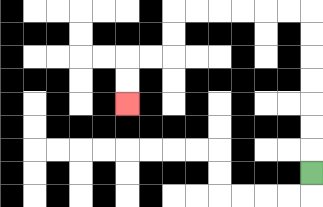{'start': '[13, 7]', 'end': '[5, 4]', 'path_directions': 'U,U,U,U,U,U,U,L,L,L,L,L,L,D,D,L,L,D,D', 'path_coordinates': '[[13, 7], [13, 6], [13, 5], [13, 4], [13, 3], [13, 2], [13, 1], [13, 0], [12, 0], [11, 0], [10, 0], [9, 0], [8, 0], [7, 0], [7, 1], [7, 2], [6, 2], [5, 2], [5, 3], [5, 4]]'}